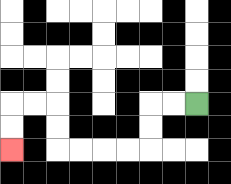{'start': '[8, 4]', 'end': '[0, 6]', 'path_directions': 'L,L,D,D,L,L,L,L,U,U,L,L,D,D', 'path_coordinates': '[[8, 4], [7, 4], [6, 4], [6, 5], [6, 6], [5, 6], [4, 6], [3, 6], [2, 6], [2, 5], [2, 4], [1, 4], [0, 4], [0, 5], [0, 6]]'}